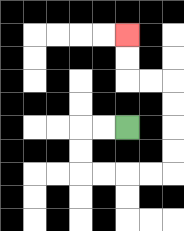{'start': '[5, 5]', 'end': '[5, 1]', 'path_directions': 'L,L,D,D,R,R,R,R,U,U,U,U,L,L,U,U', 'path_coordinates': '[[5, 5], [4, 5], [3, 5], [3, 6], [3, 7], [4, 7], [5, 7], [6, 7], [7, 7], [7, 6], [7, 5], [7, 4], [7, 3], [6, 3], [5, 3], [5, 2], [5, 1]]'}